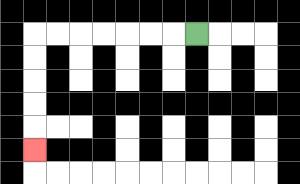{'start': '[8, 1]', 'end': '[1, 6]', 'path_directions': 'L,L,L,L,L,L,L,D,D,D,D,D', 'path_coordinates': '[[8, 1], [7, 1], [6, 1], [5, 1], [4, 1], [3, 1], [2, 1], [1, 1], [1, 2], [1, 3], [1, 4], [1, 5], [1, 6]]'}